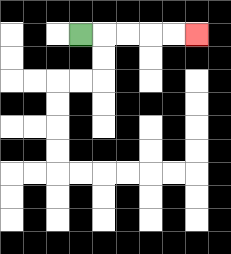{'start': '[3, 1]', 'end': '[8, 1]', 'path_directions': 'R,R,R,R,R', 'path_coordinates': '[[3, 1], [4, 1], [5, 1], [6, 1], [7, 1], [8, 1]]'}